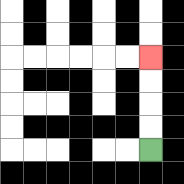{'start': '[6, 6]', 'end': '[6, 2]', 'path_directions': 'U,U,U,U', 'path_coordinates': '[[6, 6], [6, 5], [6, 4], [6, 3], [6, 2]]'}